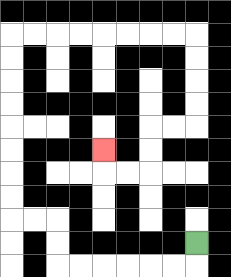{'start': '[8, 10]', 'end': '[4, 6]', 'path_directions': 'D,L,L,L,L,L,L,U,U,L,L,U,U,U,U,U,U,U,U,R,R,R,R,R,R,R,R,D,D,D,D,L,L,D,D,L,L,U', 'path_coordinates': '[[8, 10], [8, 11], [7, 11], [6, 11], [5, 11], [4, 11], [3, 11], [2, 11], [2, 10], [2, 9], [1, 9], [0, 9], [0, 8], [0, 7], [0, 6], [0, 5], [0, 4], [0, 3], [0, 2], [0, 1], [1, 1], [2, 1], [3, 1], [4, 1], [5, 1], [6, 1], [7, 1], [8, 1], [8, 2], [8, 3], [8, 4], [8, 5], [7, 5], [6, 5], [6, 6], [6, 7], [5, 7], [4, 7], [4, 6]]'}